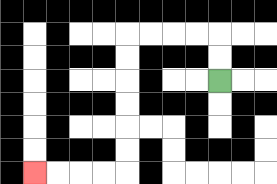{'start': '[9, 3]', 'end': '[1, 7]', 'path_directions': 'U,U,L,L,L,L,D,D,D,D,D,D,L,L,L,L', 'path_coordinates': '[[9, 3], [9, 2], [9, 1], [8, 1], [7, 1], [6, 1], [5, 1], [5, 2], [5, 3], [5, 4], [5, 5], [5, 6], [5, 7], [4, 7], [3, 7], [2, 7], [1, 7]]'}